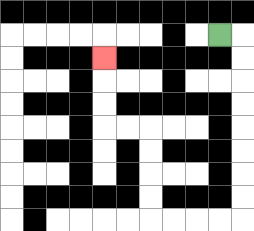{'start': '[9, 1]', 'end': '[4, 2]', 'path_directions': 'R,D,D,D,D,D,D,D,D,L,L,L,L,U,U,U,U,L,L,U,U,U', 'path_coordinates': '[[9, 1], [10, 1], [10, 2], [10, 3], [10, 4], [10, 5], [10, 6], [10, 7], [10, 8], [10, 9], [9, 9], [8, 9], [7, 9], [6, 9], [6, 8], [6, 7], [6, 6], [6, 5], [5, 5], [4, 5], [4, 4], [4, 3], [4, 2]]'}